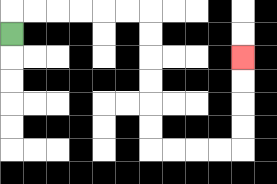{'start': '[0, 1]', 'end': '[10, 2]', 'path_directions': 'U,R,R,R,R,R,R,D,D,D,D,D,D,R,R,R,R,U,U,U,U', 'path_coordinates': '[[0, 1], [0, 0], [1, 0], [2, 0], [3, 0], [4, 0], [5, 0], [6, 0], [6, 1], [6, 2], [6, 3], [6, 4], [6, 5], [6, 6], [7, 6], [8, 6], [9, 6], [10, 6], [10, 5], [10, 4], [10, 3], [10, 2]]'}